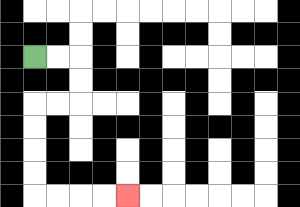{'start': '[1, 2]', 'end': '[5, 8]', 'path_directions': 'R,R,D,D,L,L,D,D,D,D,R,R,R,R', 'path_coordinates': '[[1, 2], [2, 2], [3, 2], [3, 3], [3, 4], [2, 4], [1, 4], [1, 5], [1, 6], [1, 7], [1, 8], [2, 8], [3, 8], [4, 8], [5, 8]]'}